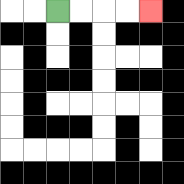{'start': '[2, 0]', 'end': '[6, 0]', 'path_directions': 'R,R,R,R', 'path_coordinates': '[[2, 0], [3, 0], [4, 0], [5, 0], [6, 0]]'}